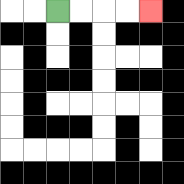{'start': '[2, 0]', 'end': '[6, 0]', 'path_directions': 'R,R,R,R', 'path_coordinates': '[[2, 0], [3, 0], [4, 0], [5, 0], [6, 0]]'}